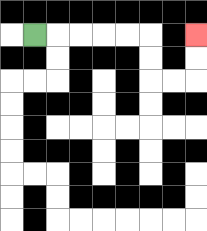{'start': '[1, 1]', 'end': '[8, 1]', 'path_directions': 'R,R,R,R,R,D,D,R,R,U,U', 'path_coordinates': '[[1, 1], [2, 1], [3, 1], [4, 1], [5, 1], [6, 1], [6, 2], [6, 3], [7, 3], [8, 3], [8, 2], [8, 1]]'}